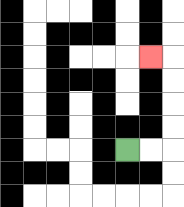{'start': '[5, 6]', 'end': '[6, 2]', 'path_directions': 'R,R,U,U,U,U,L', 'path_coordinates': '[[5, 6], [6, 6], [7, 6], [7, 5], [7, 4], [7, 3], [7, 2], [6, 2]]'}